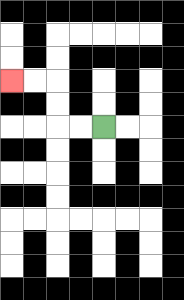{'start': '[4, 5]', 'end': '[0, 3]', 'path_directions': 'L,L,U,U,L,L', 'path_coordinates': '[[4, 5], [3, 5], [2, 5], [2, 4], [2, 3], [1, 3], [0, 3]]'}